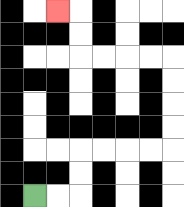{'start': '[1, 8]', 'end': '[2, 0]', 'path_directions': 'R,R,U,U,R,R,R,R,U,U,U,U,L,L,L,L,U,U,L', 'path_coordinates': '[[1, 8], [2, 8], [3, 8], [3, 7], [3, 6], [4, 6], [5, 6], [6, 6], [7, 6], [7, 5], [7, 4], [7, 3], [7, 2], [6, 2], [5, 2], [4, 2], [3, 2], [3, 1], [3, 0], [2, 0]]'}